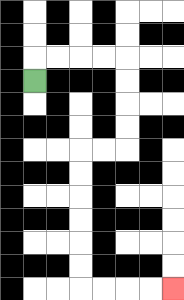{'start': '[1, 3]', 'end': '[7, 12]', 'path_directions': 'U,R,R,R,R,D,D,D,D,L,L,D,D,D,D,D,D,R,R,R,R', 'path_coordinates': '[[1, 3], [1, 2], [2, 2], [3, 2], [4, 2], [5, 2], [5, 3], [5, 4], [5, 5], [5, 6], [4, 6], [3, 6], [3, 7], [3, 8], [3, 9], [3, 10], [3, 11], [3, 12], [4, 12], [5, 12], [6, 12], [7, 12]]'}